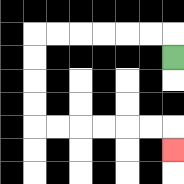{'start': '[7, 2]', 'end': '[7, 6]', 'path_directions': 'U,L,L,L,L,L,L,D,D,D,D,R,R,R,R,R,R,D', 'path_coordinates': '[[7, 2], [7, 1], [6, 1], [5, 1], [4, 1], [3, 1], [2, 1], [1, 1], [1, 2], [1, 3], [1, 4], [1, 5], [2, 5], [3, 5], [4, 5], [5, 5], [6, 5], [7, 5], [7, 6]]'}